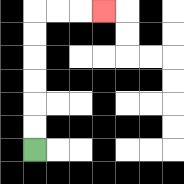{'start': '[1, 6]', 'end': '[4, 0]', 'path_directions': 'U,U,U,U,U,U,R,R,R', 'path_coordinates': '[[1, 6], [1, 5], [1, 4], [1, 3], [1, 2], [1, 1], [1, 0], [2, 0], [3, 0], [4, 0]]'}